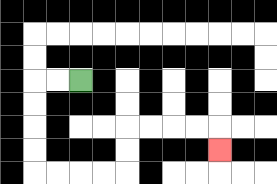{'start': '[3, 3]', 'end': '[9, 6]', 'path_directions': 'L,L,D,D,D,D,R,R,R,R,U,U,R,R,R,R,D', 'path_coordinates': '[[3, 3], [2, 3], [1, 3], [1, 4], [1, 5], [1, 6], [1, 7], [2, 7], [3, 7], [4, 7], [5, 7], [5, 6], [5, 5], [6, 5], [7, 5], [8, 5], [9, 5], [9, 6]]'}